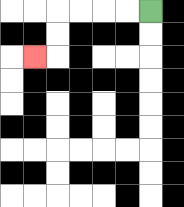{'start': '[6, 0]', 'end': '[1, 2]', 'path_directions': 'L,L,L,L,D,D,L', 'path_coordinates': '[[6, 0], [5, 0], [4, 0], [3, 0], [2, 0], [2, 1], [2, 2], [1, 2]]'}